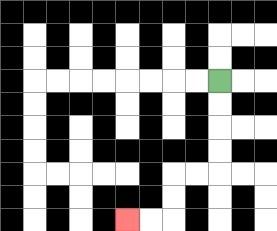{'start': '[9, 3]', 'end': '[5, 9]', 'path_directions': 'D,D,D,D,L,L,D,D,L,L', 'path_coordinates': '[[9, 3], [9, 4], [9, 5], [9, 6], [9, 7], [8, 7], [7, 7], [7, 8], [7, 9], [6, 9], [5, 9]]'}